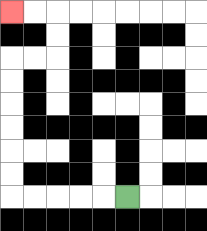{'start': '[5, 8]', 'end': '[0, 0]', 'path_directions': 'L,L,L,L,L,U,U,U,U,U,U,R,R,U,U,L,L', 'path_coordinates': '[[5, 8], [4, 8], [3, 8], [2, 8], [1, 8], [0, 8], [0, 7], [0, 6], [0, 5], [0, 4], [0, 3], [0, 2], [1, 2], [2, 2], [2, 1], [2, 0], [1, 0], [0, 0]]'}